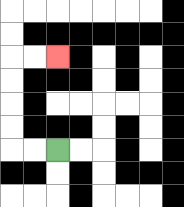{'start': '[2, 6]', 'end': '[2, 2]', 'path_directions': 'L,L,U,U,U,U,R,R', 'path_coordinates': '[[2, 6], [1, 6], [0, 6], [0, 5], [0, 4], [0, 3], [0, 2], [1, 2], [2, 2]]'}